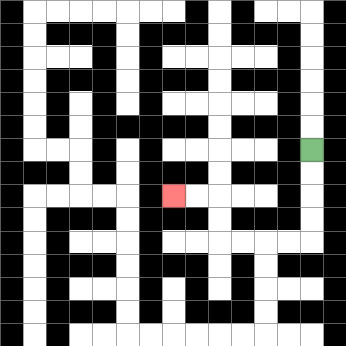{'start': '[13, 6]', 'end': '[7, 8]', 'path_directions': 'D,D,D,D,L,L,L,L,U,U,L,L', 'path_coordinates': '[[13, 6], [13, 7], [13, 8], [13, 9], [13, 10], [12, 10], [11, 10], [10, 10], [9, 10], [9, 9], [9, 8], [8, 8], [7, 8]]'}